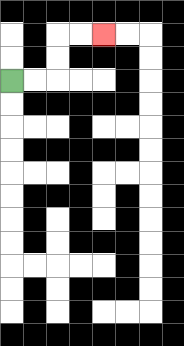{'start': '[0, 3]', 'end': '[4, 1]', 'path_directions': 'R,R,U,U,R,R', 'path_coordinates': '[[0, 3], [1, 3], [2, 3], [2, 2], [2, 1], [3, 1], [4, 1]]'}